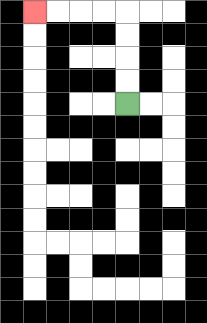{'start': '[5, 4]', 'end': '[1, 0]', 'path_directions': 'U,U,U,U,L,L,L,L', 'path_coordinates': '[[5, 4], [5, 3], [5, 2], [5, 1], [5, 0], [4, 0], [3, 0], [2, 0], [1, 0]]'}